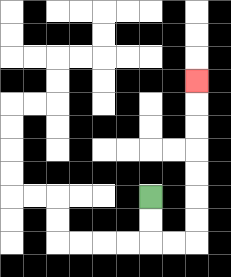{'start': '[6, 8]', 'end': '[8, 3]', 'path_directions': 'D,D,R,R,U,U,U,U,U,U,U', 'path_coordinates': '[[6, 8], [6, 9], [6, 10], [7, 10], [8, 10], [8, 9], [8, 8], [8, 7], [8, 6], [8, 5], [8, 4], [8, 3]]'}